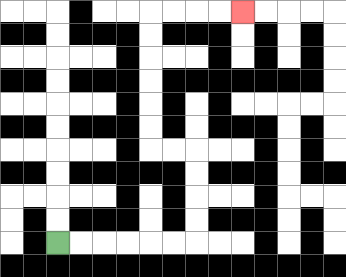{'start': '[2, 10]', 'end': '[10, 0]', 'path_directions': 'R,R,R,R,R,R,U,U,U,U,L,L,U,U,U,U,U,U,R,R,R,R', 'path_coordinates': '[[2, 10], [3, 10], [4, 10], [5, 10], [6, 10], [7, 10], [8, 10], [8, 9], [8, 8], [8, 7], [8, 6], [7, 6], [6, 6], [6, 5], [6, 4], [6, 3], [6, 2], [6, 1], [6, 0], [7, 0], [8, 0], [9, 0], [10, 0]]'}